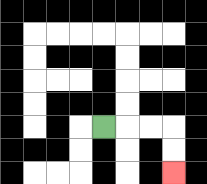{'start': '[4, 5]', 'end': '[7, 7]', 'path_directions': 'R,R,R,D,D', 'path_coordinates': '[[4, 5], [5, 5], [6, 5], [7, 5], [7, 6], [7, 7]]'}